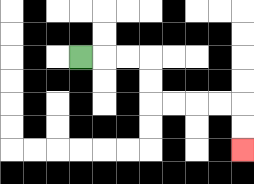{'start': '[3, 2]', 'end': '[10, 6]', 'path_directions': 'R,R,R,D,D,R,R,R,R,D,D', 'path_coordinates': '[[3, 2], [4, 2], [5, 2], [6, 2], [6, 3], [6, 4], [7, 4], [8, 4], [9, 4], [10, 4], [10, 5], [10, 6]]'}